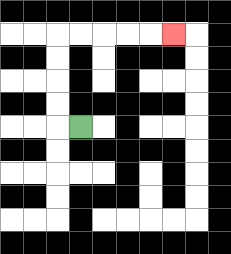{'start': '[3, 5]', 'end': '[7, 1]', 'path_directions': 'L,U,U,U,U,R,R,R,R,R', 'path_coordinates': '[[3, 5], [2, 5], [2, 4], [2, 3], [2, 2], [2, 1], [3, 1], [4, 1], [5, 1], [6, 1], [7, 1]]'}